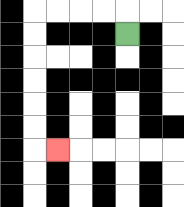{'start': '[5, 1]', 'end': '[2, 6]', 'path_directions': 'U,L,L,L,L,D,D,D,D,D,D,R', 'path_coordinates': '[[5, 1], [5, 0], [4, 0], [3, 0], [2, 0], [1, 0], [1, 1], [1, 2], [1, 3], [1, 4], [1, 5], [1, 6], [2, 6]]'}